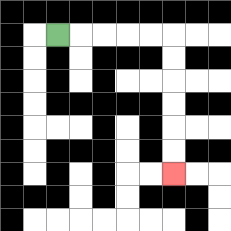{'start': '[2, 1]', 'end': '[7, 7]', 'path_directions': 'R,R,R,R,R,D,D,D,D,D,D', 'path_coordinates': '[[2, 1], [3, 1], [4, 1], [5, 1], [6, 1], [7, 1], [7, 2], [7, 3], [7, 4], [7, 5], [7, 6], [7, 7]]'}